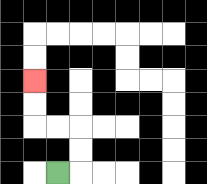{'start': '[2, 7]', 'end': '[1, 3]', 'path_directions': 'R,U,U,L,L,U,U', 'path_coordinates': '[[2, 7], [3, 7], [3, 6], [3, 5], [2, 5], [1, 5], [1, 4], [1, 3]]'}